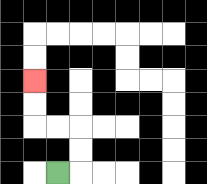{'start': '[2, 7]', 'end': '[1, 3]', 'path_directions': 'R,U,U,L,L,U,U', 'path_coordinates': '[[2, 7], [3, 7], [3, 6], [3, 5], [2, 5], [1, 5], [1, 4], [1, 3]]'}